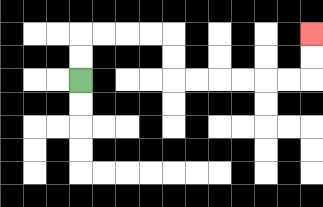{'start': '[3, 3]', 'end': '[13, 1]', 'path_directions': 'U,U,R,R,R,R,D,D,R,R,R,R,R,R,U,U', 'path_coordinates': '[[3, 3], [3, 2], [3, 1], [4, 1], [5, 1], [6, 1], [7, 1], [7, 2], [7, 3], [8, 3], [9, 3], [10, 3], [11, 3], [12, 3], [13, 3], [13, 2], [13, 1]]'}